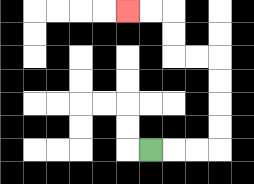{'start': '[6, 6]', 'end': '[5, 0]', 'path_directions': 'R,R,R,U,U,U,U,L,L,U,U,L,L', 'path_coordinates': '[[6, 6], [7, 6], [8, 6], [9, 6], [9, 5], [9, 4], [9, 3], [9, 2], [8, 2], [7, 2], [7, 1], [7, 0], [6, 0], [5, 0]]'}